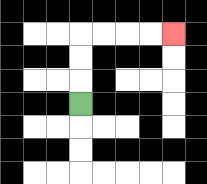{'start': '[3, 4]', 'end': '[7, 1]', 'path_directions': 'U,U,U,R,R,R,R', 'path_coordinates': '[[3, 4], [3, 3], [3, 2], [3, 1], [4, 1], [5, 1], [6, 1], [7, 1]]'}